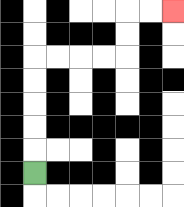{'start': '[1, 7]', 'end': '[7, 0]', 'path_directions': 'U,U,U,U,U,R,R,R,R,U,U,R,R', 'path_coordinates': '[[1, 7], [1, 6], [1, 5], [1, 4], [1, 3], [1, 2], [2, 2], [3, 2], [4, 2], [5, 2], [5, 1], [5, 0], [6, 0], [7, 0]]'}